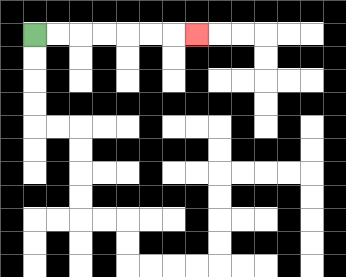{'start': '[1, 1]', 'end': '[8, 1]', 'path_directions': 'R,R,R,R,R,R,R', 'path_coordinates': '[[1, 1], [2, 1], [3, 1], [4, 1], [5, 1], [6, 1], [7, 1], [8, 1]]'}